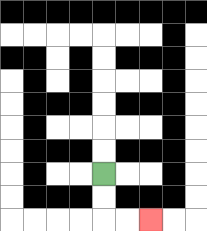{'start': '[4, 7]', 'end': '[6, 9]', 'path_directions': 'D,D,R,R', 'path_coordinates': '[[4, 7], [4, 8], [4, 9], [5, 9], [6, 9]]'}